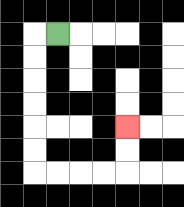{'start': '[2, 1]', 'end': '[5, 5]', 'path_directions': 'L,D,D,D,D,D,D,R,R,R,R,U,U', 'path_coordinates': '[[2, 1], [1, 1], [1, 2], [1, 3], [1, 4], [1, 5], [1, 6], [1, 7], [2, 7], [3, 7], [4, 7], [5, 7], [5, 6], [5, 5]]'}